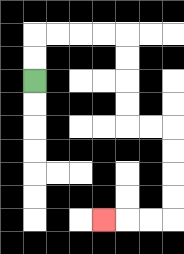{'start': '[1, 3]', 'end': '[4, 9]', 'path_directions': 'U,U,R,R,R,R,D,D,D,D,R,R,D,D,D,D,L,L,L', 'path_coordinates': '[[1, 3], [1, 2], [1, 1], [2, 1], [3, 1], [4, 1], [5, 1], [5, 2], [5, 3], [5, 4], [5, 5], [6, 5], [7, 5], [7, 6], [7, 7], [7, 8], [7, 9], [6, 9], [5, 9], [4, 9]]'}